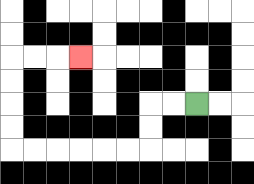{'start': '[8, 4]', 'end': '[3, 2]', 'path_directions': 'L,L,D,D,L,L,L,L,L,L,U,U,U,U,R,R,R', 'path_coordinates': '[[8, 4], [7, 4], [6, 4], [6, 5], [6, 6], [5, 6], [4, 6], [3, 6], [2, 6], [1, 6], [0, 6], [0, 5], [0, 4], [0, 3], [0, 2], [1, 2], [2, 2], [3, 2]]'}